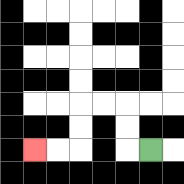{'start': '[6, 6]', 'end': '[1, 6]', 'path_directions': 'L,U,U,L,L,D,D,L,L', 'path_coordinates': '[[6, 6], [5, 6], [5, 5], [5, 4], [4, 4], [3, 4], [3, 5], [3, 6], [2, 6], [1, 6]]'}